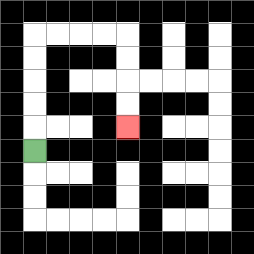{'start': '[1, 6]', 'end': '[5, 5]', 'path_directions': 'U,U,U,U,U,R,R,R,R,D,D,D,D', 'path_coordinates': '[[1, 6], [1, 5], [1, 4], [1, 3], [1, 2], [1, 1], [2, 1], [3, 1], [4, 1], [5, 1], [5, 2], [5, 3], [5, 4], [5, 5]]'}